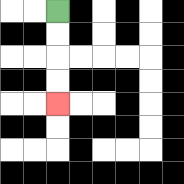{'start': '[2, 0]', 'end': '[2, 4]', 'path_directions': 'D,D,D,D', 'path_coordinates': '[[2, 0], [2, 1], [2, 2], [2, 3], [2, 4]]'}